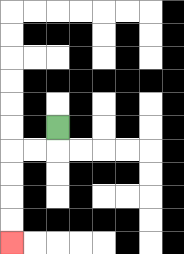{'start': '[2, 5]', 'end': '[0, 10]', 'path_directions': 'D,L,L,D,D,D,D', 'path_coordinates': '[[2, 5], [2, 6], [1, 6], [0, 6], [0, 7], [0, 8], [0, 9], [0, 10]]'}